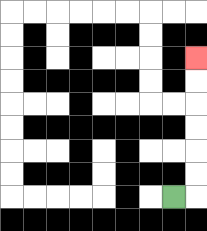{'start': '[7, 8]', 'end': '[8, 2]', 'path_directions': 'R,U,U,U,U,U,U', 'path_coordinates': '[[7, 8], [8, 8], [8, 7], [8, 6], [8, 5], [8, 4], [8, 3], [8, 2]]'}